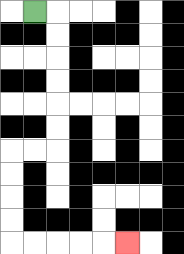{'start': '[1, 0]', 'end': '[5, 10]', 'path_directions': 'R,D,D,D,D,D,D,L,L,D,D,D,D,R,R,R,R,R', 'path_coordinates': '[[1, 0], [2, 0], [2, 1], [2, 2], [2, 3], [2, 4], [2, 5], [2, 6], [1, 6], [0, 6], [0, 7], [0, 8], [0, 9], [0, 10], [1, 10], [2, 10], [3, 10], [4, 10], [5, 10]]'}